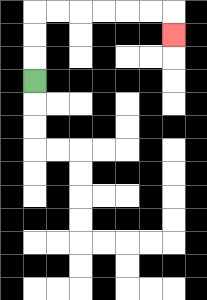{'start': '[1, 3]', 'end': '[7, 1]', 'path_directions': 'U,U,U,R,R,R,R,R,R,D', 'path_coordinates': '[[1, 3], [1, 2], [1, 1], [1, 0], [2, 0], [3, 0], [4, 0], [5, 0], [6, 0], [7, 0], [7, 1]]'}